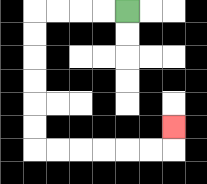{'start': '[5, 0]', 'end': '[7, 5]', 'path_directions': 'L,L,L,L,D,D,D,D,D,D,R,R,R,R,R,R,U', 'path_coordinates': '[[5, 0], [4, 0], [3, 0], [2, 0], [1, 0], [1, 1], [1, 2], [1, 3], [1, 4], [1, 5], [1, 6], [2, 6], [3, 6], [4, 6], [5, 6], [6, 6], [7, 6], [7, 5]]'}